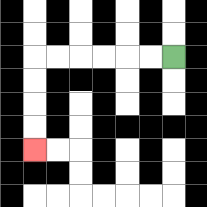{'start': '[7, 2]', 'end': '[1, 6]', 'path_directions': 'L,L,L,L,L,L,D,D,D,D', 'path_coordinates': '[[7, 2], [6, 2], [5, 2], [4, 2], [3, 2], [2, 2], [1, 2], [1, 3], [1, 4], [1, 5], [1, 6]]'}